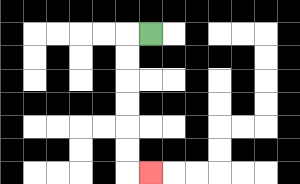{'start': '[6, 1]', 'end': '[6, 7]', 'path_directions': 'L,D,D,D,D,D,D,R', 'path_coordinates': '[[6, 1], [5, 1], [5, 2], [5, 3], [5, 4], [5, 5], [5, 6], [5, 7], [6, 7]]'}